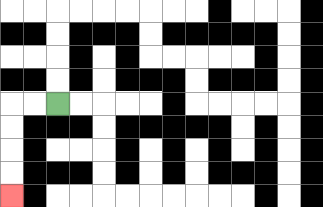{'start': '[2, 4]', 'end': '[0, 8]', 'path_directions': 'L,L,D,D,D,D', 'path_coordinates': '[[2, 4], [1, 4], [0, 4], [0, 5], [0, 6], [0, 7], [0, 8]]'}